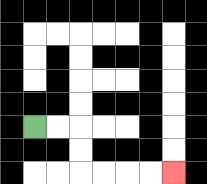{'start': '[1, 5]', 'end': '[7, 7]', 'path_directions': 'R,R,D,D,R,R,R,R', 'path_coordinates': '[[1, 5], [2, 5], [3, 5], [3, 6], [3, 7], [4, 7], [5, 7], [6, 7], [7, 7]]'}